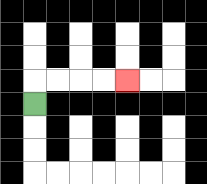{'start': '[1, 4]', 'end': '[5, 3]', 'path_directions': 'U,R,R,R,R', 'path_coordinates': '[[1, 4], [1, 3], [2, 3], [3, 3], [4, 3], [5, 3]]'}